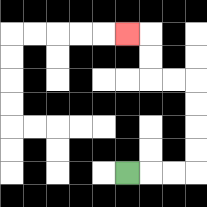{'start': '[5, 7]', 'end': '[5, 1]', 'path_directions': 'R,R,R,U,U,U,U,L,L,U,U,L', 'path_coordinates': '[[5, 7], [6, 7], [7, 7], [8, 7], [8, 6], [8, 5], [8, 4], [8, 3], [7, 3], [6, 3], [6, 2], [6, 1], [5, 1]]'}